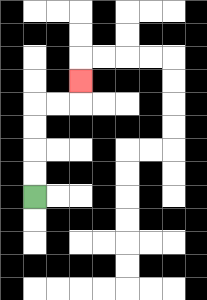{'start': '[1, 8]', 'end': '[3, 3]', 'path_directions': 'U,U,U,U,R,R,U', 'path_coordinates': '[[1, 8], [1, 7], [1, 6], [1, 5], [1, 4], [2, 4], [3, 4], [3, 3]]'}